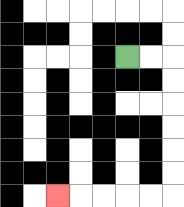{'start': '[5, 2]', 'end': '[2, 8]', 'path_directions': 'R,R,D,D,D,D,D,D,L,L,L,L,L', 'path_coordinates': '[[5, 2], [6, 2], [7, 2], [7, 3], [7, 4], [7, 5], [7, 6], [7, 7], [7, 8], [6, 8], [5, 8], [4, 8], [3, 8], [2, 8]]'}